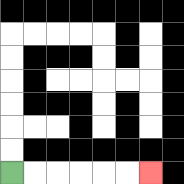{'start': '[0, 7]', 'end': '[6, 7]', 'path_directions': 'R,R,R,R,R,R', 'path_coordinates': '[[0, 7], [1, 7], [2, 7], [3, 7], [4, 7], [5, 7], [6, 7]]'}